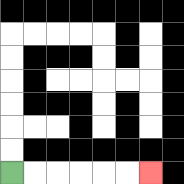{'start': '[0, 7]', 'end': '[6, 7]', 'path_directions': 'R,R,R,R,R,R', 'path_coordinates': '[[0, 7], [1, 7], [2, 7], [3, 7], [4, 7], [5, 7], [6, 7]]'}